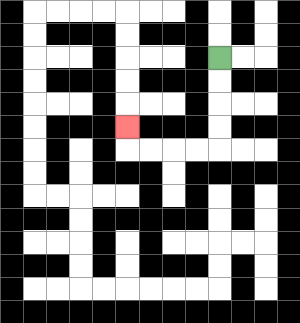{'start': '[9, 2]', 'end': '[5, 5]', 'path_directions': 'D,D,D,D,L,L,L,L,U', 'path_coordinates': '[[9, 2], [9, 3], [9, 4], [9, 5], [9, 6], [8, 6], [7, 6], [6, 6], [5, 6], [5, 5]]'}